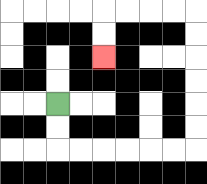{'start': '[2, 4]', 'end': '[4, 2]', 'path_directions': 'D,D,R,R,R,R,R,R,U,U,U,U,U,U,L,L,L,L,D,D', 'path_coordinates': '[[2, 4], [2, 5], [2, 6], [3, 6], [4, 6], [5, 6], [6, 6], [7, 6], [8, 6], [8, 5], [8, 4], [8, 3], [8, 2], [8, 1], [8, 0], [7, 0], [6, 0], [5, 0], [4, 0], [4, 1], [4, 2]]'}